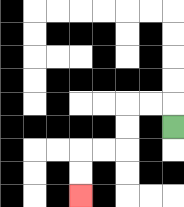{'start': '[7, 5]', 'end': '[3, 8]', 'path_directions': 'U,L,L,D,D,L,L,D,D', 'path_coordinates': '[[7, 5], [7, 4], [6, 4], [5, 4], [5, 5], [5, 6], [4, 6], [3, 6], [3, 7], [3, 8]]'}